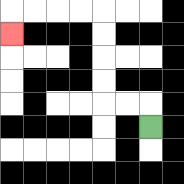{'start': '[6, 5]', 'end': '[0, 1]', 'path_directions': 'U,L,L,U,U,U,U,L,L,L,L,D', 'path_coordinates': '[[6, 5], [6, 4], [5, 4], [4, 4], [4, 3], [4, 2], [4, 1], [4, 0], [3, 0], [2, 0], [1, 0], [0, 0], [0, 1]]'}